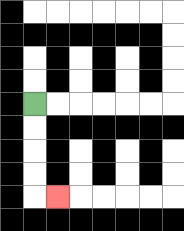{'start': '[1, 4]', 'end': '[2, 8]', 'path_directions': 'D,D,D,D,R', 'path_coordinates': '[[1, 4], [1, 5], [1, 6], [1, 7], [1, 8], [2, 8]]'}